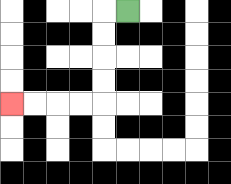{'start': '[5, 0]', 'end': '[0, 4]', 'path_directions': 'L,D,D,D,D,L,L,L,L', 'path_coordinates': '[[5, 0], [4, 0], [4, 1], [4, 2], [4, 3], [4, 4], [3, 4], [2, 4], [1, 4], [0, 4]]'}